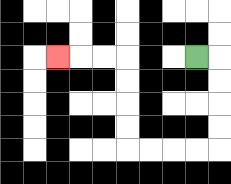{'start': '[8, 2]', 'end': '[2, 2]', 'path_directions': 'R,D,D,D,D,L,L,L,L,U,U,U,U,L,L,L', 'path_coordinates': '[[8, 2], [9, 2], [9, 3], [9, 4], [9, 5], [9, 6], [8, 6], [7, 6], [6, 6], [5, 6], [5, 5], [5, 4], [5, 3], [5, 2], [4, 2], [3, 2], [2, 2]]'}